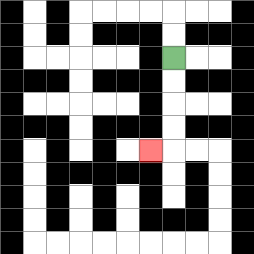{'start': '[7, 2]', 'end': '[6, 6]', 'path_directions': 'D,D,D,D,L', 'path_coordinates': '[[7, 2], [7, 3], [7, 4], [7, 5], [7, 6], [6, 6]]'}